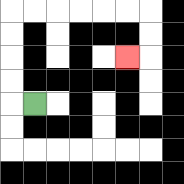{'start': '[1, 4]', 'end': '[5, 2]', 'path_directions': 'L,U,U,U,U,R,R,R,R,R,R,D,D,L', 'path_coordinates': '[[1, 4], [0, 4], [0, 3], [0, 2], [0, 1], [0, 0], [1, 0], [2, 0], [3, 0], [4, 0], [5, 0], [6, 0], [6, 1], [6, 2], [5, 2]]'}